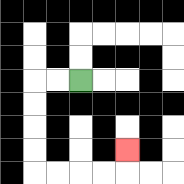{'start': '[3, 3]', 'end': '[5, 6]', 'path_directions': 'L,L,D,D,D,D,R,R,R,R,U', 'path_coordinates': '[[3, 3], [2, 3], [1, 3], [1, 4], [1, 5], [1, 6], [1, 7], [2, 7], [3, 7], [4, 7], [5, 7], [5, 6]]'}